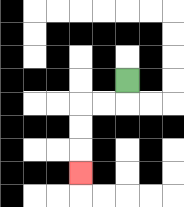{'start': '[5, 3]', 'end': '[3, 7]', 'path_directions': 'D,L,L,D,D,D', 'path_coordinates': '[[5, 3], [5, 4], [4, 4], [3, 4], [3, 5], [3, 6], [3, 7]]'}